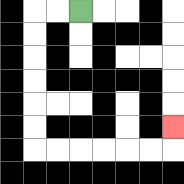{'start': '[3, 0]', 'end': '[7, 5]', 'path_directions': 'L,L,D,D,D,D,D,D,R,R,R,R,R,R,U', 'path_coordinates': '[[3, 0], [2, 0], [1, 0], [1, 1], [1, 2], [1, 3], [1, 4], [1, 5], [1, 6], [2, 6], [3, 6], [4, 6], [5, 6], [6, 6], [7, 6], [7, 5]]'}